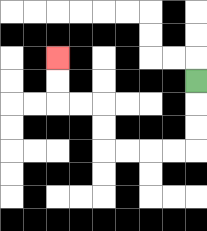{'start': '[8, 3]', 'end': '[2, 2]', 'path_directions': 'D,D,D,L,L,L,L,U,U,L,L,U,U', 'path_coordinates': '[[8, 3], [8, 4], [8, 5], [8, 6], [7, 6], [6, 6], [5, 6], [4, 6], [4, 5], [4, 4], [3, 4], [2, 4], [2, 3], [2, 2]]'}